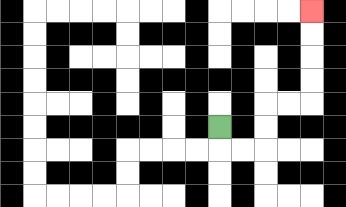{'start': '[9, 5]', 'end': '[13, 0]', 'path_directions': 'D,R,R,U,U,R,R,U,U,U,U', 'path_coordinates': '[[9, 5], [9, 6], [10, 6], [11, 6], [11, 5], [11, 4], [12, 4], [13, 4], [13, 3], [13, 2], [13, 1], [13, 0]]'}